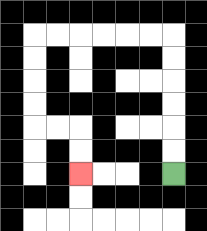{'start': '[7, 7]', 'end': '[3, 7]', 'path_directions': 'U,U,U,U,U,U,L,L,L,L,L,L,D,D,D,D,R,R,D,D', 'path_coordinates': '[[7, 7], [7, 6], [7, 5], [7, 4], [7, 3], [7, 2], [7, 1], [6, 1], [5, 1], [4, 1], [3, 1], [2, 1], [1, 1], [1, 2], [1, 3], [1, 4], [1, 5], [2, 5], [3, 5], [3, 6], [3, 7]]'}